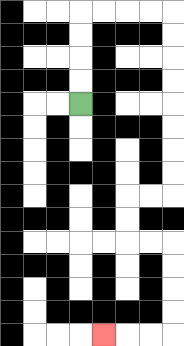{'start': '[3, 4]', 'end': '[4, 14]', 'path_directions': 'U,U,U,U,R,R,R,R,D,D,D,D,D,D,D,D,L,L,D,D,R,R,D,D,D,D,L,L,L', 'path_coordinates': '[[3, 4], [3, 3], [3, 2], [3, 1], [3, 0], [4, 0], [5, 0], [6, 0], [7, 0], [7, 1], [7, 2], [7, 3], [7, 4], [7, 5], [7, 6], [7, 7], [7, 8], [6, 8], [5, 8], [5, 9], [5, 10], [6, 10], [7, 10], [7, 11], [7, 12], [7, 13], [7, 14], [6, 14], [5, 14], [4, 14]]'}